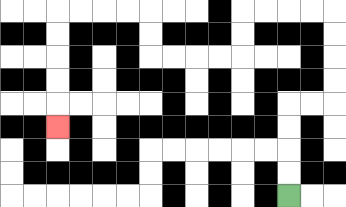{'start': '[12, 8]', 'end': '[2, 5]', 'path_directions': 'U,U,U,U,R,R,U,U,U,U,L,L,L,L,D,D,L,L,L,L,U,U,L,L,L,L,D,D,D,D,D', 'path_coordinates': '[[12, 8], [12, 7], [12, 6], [12, 5], [12, 4], [13, 4], [14, 4], [14, 3], [14, 2], [14, 1], [14, 0], [13, 0], [12, 0], [11, 0], [10, 0], [10, 1], [10, 2], [9, 2], [8, 2], [7, 2], [6, 2], [6, 1], [6, 0], [5, 0], [4, 0], [3, 0], [2, 0], [2, 1], [2, 2], [2, 3], [2, 4], [2, 5]]'}